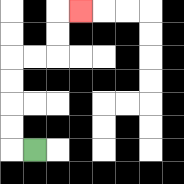{'start': '[1, 6]', 'end': '[3, 0]', 'path_directions': 'L,U,U,U,U,R,R,U,U,R', 'path_coordinates': '[[1, 6], [0, 6], [0, 5], [0, 4], [0, 3], [0, 2], [1, 2], [2, 2], [2, 1], [2, 0], [3, 0]]'}